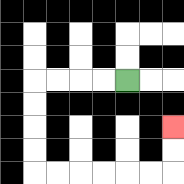{'start': '[5, 3]', 'end': '[7, 5]', 'path_directions': 'L,L,L,L,D,D,D,D,R,R,R,R,R,R,U,U', 'path_coordinates': '[[5, 3], [4, 3], [3, 3], [2, 3], [1, 3], [1, 4], [1, 5], [1, 6], [1, 7], [2, 7], [3, 7], [4, 7], [5, 7], [6, 7], [7, 7], [7, 6], [7, 5]]'}